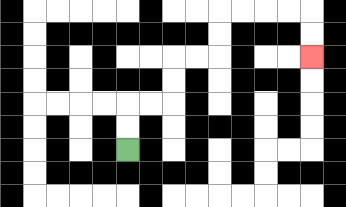{'start': '[5, 6]', 'end': '[13, 2]', 'path_directions': 'U,U,R,R,U,U,R,R,U,U,R,R,R,R,D,D', 'path_coordinates': '[[5, 6], [5, 5], [5, 4], [6, 4], [7, 4], [7, 3], [7, 2], [8, 2], [9, 2], [9, 1], [9, 0], [10, 0], [11, 0], [12, 0], [13, 0], [13, 1], [13, 2]]'}